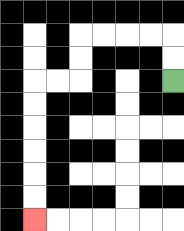{'start': '[7, 3]', 'end': '[1, 9]', 'path_directions': 'U,U,L,L,L,L,D,D,L,L,D,D,D,D,D,D', 'path_coordinates': '[[7, 3], [7, 2], [7, 1], [6, 1], [5, 1], [4, 1], [3, 1], [3, 2], [3, 3], [2, 3], [1, 3], [1, 4], [1, 5], [1, 6], [1, 7], [1, 8], [1, 9]]'}